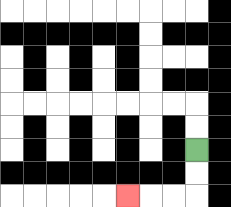{'start': '[8, 6]', 'end': '[5, 8]', 'path_directions': 'D,D,L,L,L', 'path_coordinates': '[[8, 6], [8, 7], [8, 8], [7, 8], [6, 8], [5, 8]]'}